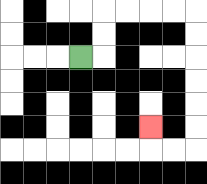{'start': '[3, 2]', 'end': '[6, 5]', 'path_directions': 'R,U,U,R,R,R,R,D,D,D,D,D,D,L,L,U', 'path_coordinates': '[[3, 2], [4, 2], [4, 1], [4, 0], [5, 0], [6, 0], [7, 0], [8, 0], [8, 1], [8, 2], [8, 3], [8, 4], [8, 5], [8, 6], [7, 6], [6, 6], [6, 5]]'}